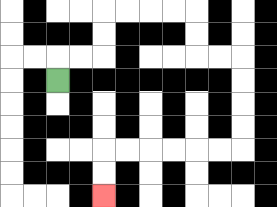{'start': '[2, 3]', 'end': '[4, 8]', 'path_directions': 'U,R,R,U,U,R,R,R,R,D,D,R,R,D,D,D,D,L,L,L,L,L,L,D,D', 'path_coordinates': '[[2, 3], [2, 2], [3, 2], [4, 2], [4, 1], [4, 0], [5, 0], [6, 0], [7, 0], [8, 0], [8, 1], [8, 2], [9, 2], [10, 2], [10, 3], [10, 4], [10, 5], [10, 6], [9, 6], [8, 6], [7, 6], [6, 6], [5, 6], [4, 6], [4, 7], [4, 8]]'}